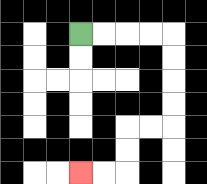{'start': '[3, 1]', 'end': '[3, 7]', 'path_directions': 'R,R,R,R,D,D,D,D,L,L,D,D,L,L', 'path_coordinates': '[[3, 1], [4, 1], [5, 1], [6, 1], [7, 1], [7, 2], [7, 3], [7, 4], [7, 5], [6, 5], [5, 5], [5, 6], [5, 7], [4, 7], [3, 7]]'}